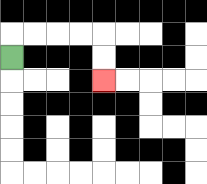{'start': '[0, 2]', 'end': '[4, 3]', 'path_directions': 'U,R,R,R,R,D,D', 'path_coordinates': '[[0, 2], [0, 1], [1, 1], [2, 1], [3, 1], [4, 1], [4, 2], [4, 3]]'}